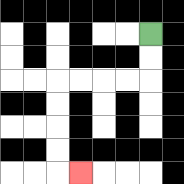{'start': '[6, 1]', 'end': '[3, 7]', 'path_directions': 'D,D,L,L,L,L,D,D,D,D,R', 'path_coordinates': '[[6, 1], [6, 2], [6, 3], [5, 3], [4, 3], [3, 3], [2, 3], [2, 4], [2, 5], [2, 6], [2, 7], [3, 7]]'}